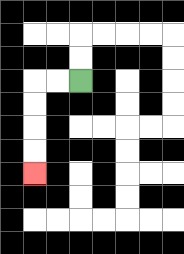{'start': '[3, 3]', 'end': '[1, 7]', 'path_directions': 'L,L,D,D,D,D', 'path_coordinates': '[[3, 3], [2, 3], [1, 3], [1, 4], [1, 5], [1, 6], [1, 7]]'}